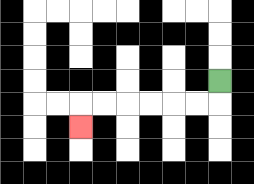{'start': '[9, 3]', 'end': '[3, 5]', 'path_directions': 'D,L,L,L,L,L,L,D', 'path_coordinates': '[[9, 3], [9, 4], [8, 4], [7, 4], [6, 4], [5, 4], [4, 4], [3, 4], [3, 5]]'}